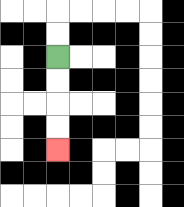{'start': '[2, 2]', 'end': '[2, 6]', 'path_directions': 'D,D,D,D', 'path_coordinates': '[[2, 2], [2, 3], [2, 4], [2, 5], [2, 6]]'}